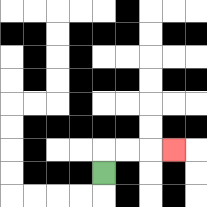{'start': '[4, 7]', 'end': '[7, 6]', 'path_directions': 'U,R,R,R', 'path_coordinates': '[[4, 7], [4, 6], [5, 6], [6, 6], [7, 6]]'}